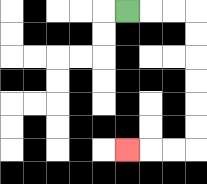{'start': '[5, 0]', 'end': '[5, 6]', 'path_directions': 'R,R,R,D,D,D,D,D,D,L,L,L', 'path_coordinates': '[[5, 0], [6, 0], [7, 0], [8, 0], [8, 1], [8, 2], [8, 3], [8, 4], [8, 5], [8, 6], [7, 6], [6, 6], [5, 6]]'}